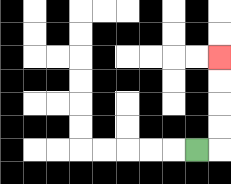{'start': '[8, 6]', 'end': '[9, 2]', 'path_directions': 'R,U,U,U,U', 'path_coordinates': '[[8, 6], [9, 6], [9, 5], [9, 4], [9, 3], [9, 2]]'}